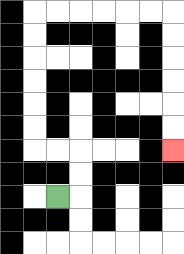{'start': '[2, 8]', 'end': '[7, 6]', 'path_directions': 'R,U,U,L,L,U,U,U,U,U,U,R,R,R,R,R,R,D,D,D,D,D,D', 'path_coordinates': '[[2, 8], [3, 8], [3, 7], [3, 6], [2, 6], [1, 6], [1, 5], [1, 4], [1, 3], [1, 2], [1, 1], [1, 0], [2, 0], [3, 0], [4, 0], [5, 0], [6, 0], [7, 0], [7, 1], [7, 2], [7, 3], [7, 4], [7, 5], [7, 6]]'}